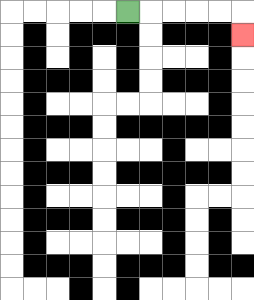{'start': '[5, 0]', 'end': '[10, 1]', 'path_directions': 'R,R,R,R,R,D', 'path_coordinates': '[[5, 0], [6, 0], [7, 0], [8, 0], [9, 0], [10, 0], [10, 1]]'}